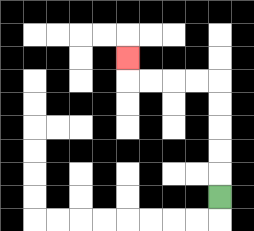{'start': '[9, 8]', 'end': '[5, 2]', 'path_directions': 'U,U,U,U,U,L,L,L,L,U', 'path_coordinates': '[[9, 8], [9, 7], [9, 6], [9, 5], [9, 4], [9, 3], [8, 3], [7, 3], [6, 3], [5, 3], [5, 2]]'}